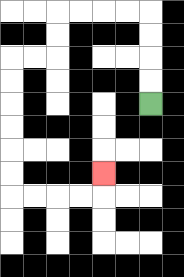{'start': '[6, 4]', 'end': '[4, 7]', 'path_directions': 'U,U,U,U,L,L,L,L,D,D,L,L,D,D,D,D,D,D,R,R,R,R,U', 'path_coordinates': '[[6, 4], [6, 3], [6, 2], [6, 1], [6, 0], [5, 0], [4, 0], [3, 0], [2, 0], [2, 1], [2, 2], [1, 2], [0, 2], [0, 3], [0, 4], [0, 5], [0, 6], [0, 7], [0, 8], [1, 8], [2, 8], [3, 8], [4, 8], [4, 7]]'}